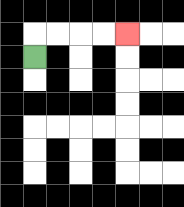{'start': '[1, 2]', 'end': '[5, 1]', 'path_directions': 'U,R,R,R,R', 'path_coordinates': '[[1, 2], [1, 1], [2, 1], [3, 1], [4, 1], [5, 1]]'}